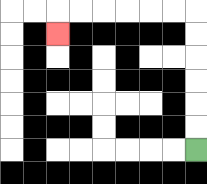{'start': '[8, 6]', 'end': '[2, 1]', 'path_directions': 'U,U,U,U,U,U,L,L,L,L,L,L,D', 'path_coordinates': '[[8, 6], [8, 5], [8, 4], [8, 3], [8, 2], [8, 1], [8, 0], [7, 0], [6, 0], [5, 0], [4, 0], [3, 0], [2, 0], [2, 1]]'}